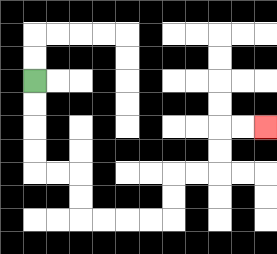{'start': '[1, 3]', 'end': '[11, 5]', 'path_directions': 'D,D,D,D,R,R,D,D,R,R,R,R,U,U,R,R,U,U,R,R', 'path_coordinates': '[[1, 3], [1, 4], [1, 5], [1, 6], [1, 7], [2, 7], [3, 7], [3, 8], [3, 9], [4, 9], [5, 9], [6, 9], [7, 9], [7, 8], [7, 7], [8, 7], [9, 7], [9, 6], [9, 5], [10, 5], [11, 5]]'}